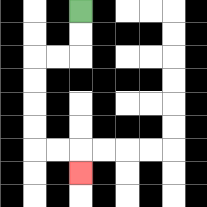{'start': '[3, 0]', 'end': '[3, 7]', 'path_directions': 'D,D,L,L,D,D,D,D,R,R,D', 'path_coordinates': '[[3, 0], [3, 1], [3, 2], [2, 2], [1, 2], [1, 3], [1, 4], [1, 5], [1, 6], [2, 6], [3, 6], [3, 7]]'}